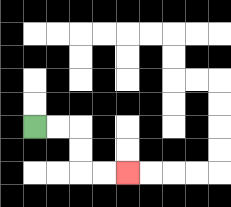{'start': '[1, 5]', 'end': '[5, 7]', 'path_directions': 'R,R,D,D,R,R', 'path_coordinates': '[[1, 5], [2, 5], [3, 5], [3, 6], [3, 7], [4, 7], [5, 7]]'}